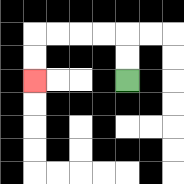{'start': '[5, 3]', 'end': '[1, 3]', 'path_directions': 'U,U,L,L,L,L,D,D', 'path_coordinates': '[[5, 3], [5, 2], [5, 1], [4, 1], [3, 1], [2, 1], [1, 1], [1, 2], [1, 3]]'}